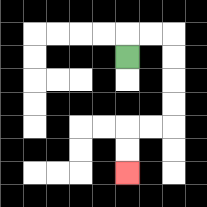{'start': '[5, 2]', 'end': '[5, 7]', 'path_directions': 'U,R,R,D,D,D,D,L,L,D,D', 'path_coordinates': '[[5, 2], [5, 1], [6, 1], [7, 1], [7, 2], [7, 3], [7, 4], [7, 5], [6, 5], [5, 5], [5, 6], [5, 7]]'}